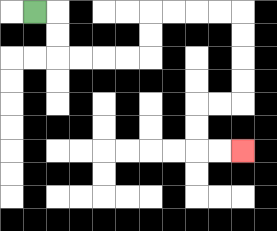{'start': '[1, 0]', 'end': '[10, 6]', 'path_directions': 'R,D,D,R,R,R,R,U,U,R,R,R,R,D,D,D,D,L,L,D,D,R,R', 'path_coordinates': '[[1, 0], [2, 0], [2, 1], [2, 2], [3, 2], [4, 2], [5, 2], [6, 2], [6, 1], [6, 0], [7, 0], [8, 0], [9, 0], [10, 0], [10, 1], [10, 2], [10, 3], [10, 4], [9, 4], [8, 4], [8, 5], [8, 6], [9, 6], [10, 6]]'}